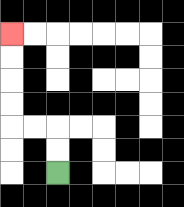{'start': '[2, 7]', 'end': '[0, 1]', 'path_directions': 'U,U,L,L,U,U,U,U', 'path_coordinates': '[[2, 7], [2, 6], [2, 5], [1, 5], [0, 5], [0, 4], [0, 3], [0, 2], [0, 1]]'}